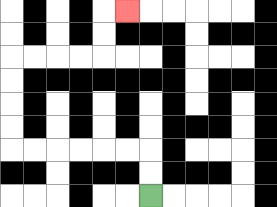{'start': '[6, 8]', 'end': '[5, 0]', 'path_directions': 'U,U,L,L,L,L,L,L,U,U,U,U,R,R,R,R,U,U,R', 'path_coordinates': '[[6, 8], [6, 7], [6, 6], [5, 6], [4, 6], [3, 6], [2, 6], [1, 6], [0, 6], [0, 5], [0, 4], [0, 3], [0, 2], [1, 2], [2, 2], [3, 2], [4, 2], [4, 1], [4, 0], [5, 0]]'}